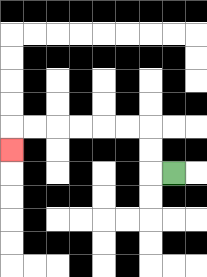{'start': '[7, 7]', 'end': '[0, 6]', 'path_directions': 'L,U,U,L,L,L,L,L,L,D', 'path_coordinates': '[[7, 7], [6, 7], [6, 6], [6, 5], [5, 5], [4, 5], [3, 5], [2, 5], [1, 5], [0, 5], [0, 6]]'}